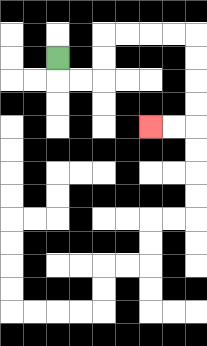{'start': '[2, 2]', 'end': '[6, 5]', 'path_directions': 'D,R,R,U,U,R,R,R,R,D,D,D,D,L,L', 'path_coordinates': '[[2, 2], [2, 3], [3, 3], [4, 3], [4, 2], [4, 1], [5, 1], [6, 1], [7, 1], [8, 1], [8, 2], [8, 3], [8, 4], [8, 5], [7, 5], [6, 5]]'}